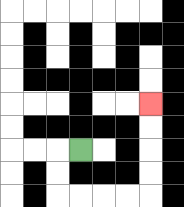{'start': '[3, 6]', 'end': '[6, 4]', 'path_directions': 'L,D,D,R,R,R,R,U,U,U,U', 'path_coordinates': '[[3, 6], [2, 6], [2, 7], [2, 8], [3, 8], [4, 8], [5, 8], [6, 8], [6, 7], [6, 6], [6, 5], [6, 4]]'}